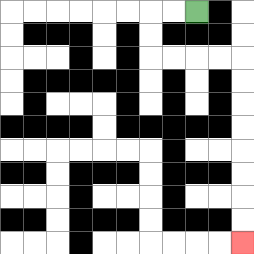{'start': '[8, 0]', 'end': '[10, 10]', 'path_directions': 'L,L,D,D,R,R,R,R,D,D,D,D,D,D,D,D', 'path_coordinates': '[[8, 0], [7, 0], [6, 0], [6, 1], [6, 2], [7, 2], [8, 2], [9, 2], [10, 2], [10, 3], [10, 4], [10, 5], [10, 6], [10, 7], [10, 8], [10, 9], [10, 10]]'}